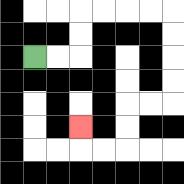{'start': '[1, 2]', 'end': '[3, 5]', 'path_directions': 'R,R,U,U,R,R,R,R,D,D,D,D,L,L,D,D,L,L,U', 'path_coordinates': '[[1, 2], [2, 2], [3, 2], [3, 1], [3, 0], [4, 0], [5, 0], [6, 0], [7, 0], [7, 1], [7, 2], [7, 3], [7, 4], [6, 4], [5, 4], [5, 5], [5, 6], [4, 6], [3, 6], [3, 5]]'}